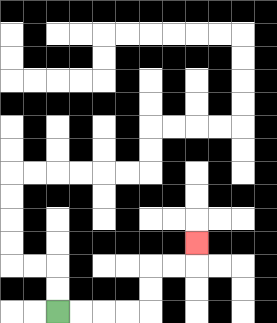{'start': '[2, 13]', 'end': '[8, 10]', 'path_directions': 'R,R,R,R,U,U,R,R,U', 'path_coordinates': '[[2, 13], [3, 13], [4, 13], [5, 13], [6, 13], [6, 12], [6, 11], [7, 11], [8, 11], [8, 10]]'}